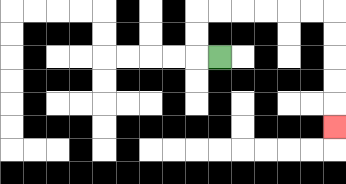{'start': '[9, 2]', 'end': '[14, 5]', 'path_directions': 'L,U,U,R,R,R,R,R,R,D,D,D,D,D', 'path_coordinates': '[[9, 2], [8, 2], [8, 1], [8, 0], [9, 0], [10, 0], [11, 0], [12, 0], [13, 0], [14, 0], [14, 1], [14, 2], [14, 3], [14, 4], [14, 5]]'}